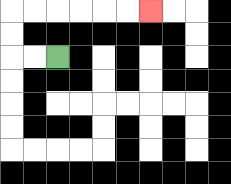{'start': '[2, 2]', 'end': '[6, 0]', 'path_directions': 'L,L,U,U,R,R,R,R,R,R', 'path_coordinates': '[[2, 2], [1, 2], [0, 2], [0, 1], [0, 0], [1, 0], [2, 0], [3, 0], [4, 0], [5, 0], [6, 0]]'}